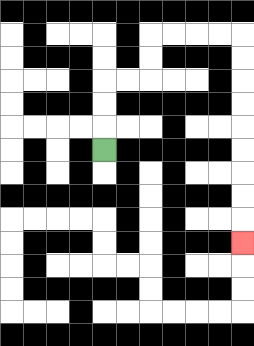{'start': '[4, 6]', 'end': '[10, 10]', 'path_directions': 'U,U,U,R,R,U,U,R,R,R,R,D,D,D,D,D,D,D,D,D', 'path_coordinates': '[[4, 6], [4, 5], [4, 4], [4, 3], [5, 3], [6, 3], [6, 2], [6, 1], [7, 1], [8, 1], [9, 1], [10, 1], [10, 2], [10, 3], [10, 4], [10, 5], [10, 6], [10, 7], [10, 8], [10, 9], [10, 10]]'}